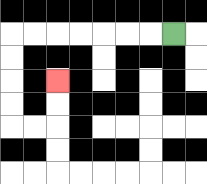{'start': '[7, 1]', 'end': '[2, 3]', 'path_directions': 'L,L,L,L,L,L,L,D,D,D,D,R,R,U,U', 'path_coordinates': '[[7, 1], [6, 1], [5, 1], [4, 1], [3, 1], [2, 1], [1, 1], [0, 1], [0, 2], [0, 3], [0, 4], [0, 5], [1, 5], [2, 5], [2, 4], [2, 3]]'}